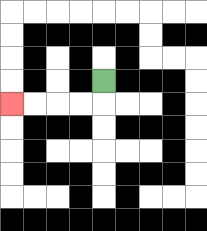{'start': '[4, 3]', 'end': '[0, 4]', 'path_directions': 'D,L,L,L,L', 'path_coordinates': '[[4, 3], [4, 4], [3, 4], [2, 4], [1, 4], [0, 4]]'}